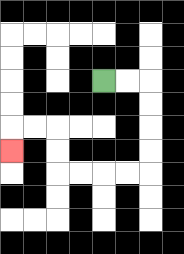{'start': '[4, 3]', 'end': '[0, 6]', 'path_directions': 'R,R,D,D,D,D,L,L,L,L,U,U,L,L,D', 'path_coordinates': '[[4, 3], [5, 3], [6, 3], [6, 4], [6, 5], [6, 6], [6, 7], [5, 7], [4, 7], [3, 7], [2, 7], [2, 6], [2, 5], [1, 5], [0, 5], [0, 6]]'}